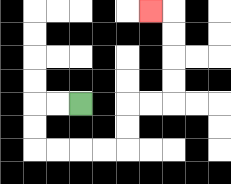{'start': '[3, 4]', 'end': '[6, 0]', 'path_directions': 'L,L,D,D,R,R,R,R,U,U,R,R,U,U,U,U,L', 'path_coordinates': '[[3, 4], [2, 4], [1, 4], [1, 5], [1, 6], [2, 6], [3, 6], [4, 6], [5, 6], [5, 5], [5, 4], [6, 4], [7, 4], [7, 3], [7, 2], [7, 1], [7, 0], [6, 0]]'}